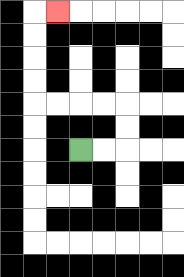{'start': '[3, 6]', 'end': '[2, 0]', 'path_directions': 'R,R,U,U,L,L,L,L,U,U,U,U,R', 'path_coordinates': '[[3, 6], [4, 6], [5, 6], [5, 5], [5, 4], [4, 4], [3, 4], [2, 4], [1, 4], [1, 3], [1, 2], [1, 1], [1, 0], [2, 0]]'}